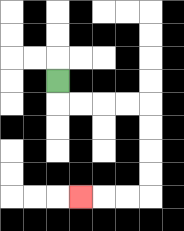{'start': '[2, 3]', 'end': '[3, 8]', 'path_directions': 'D,R,R,R,R,D,D,D,D,L,L,L', 'path_coordinates': '[[2, 3], [2, 4], [3, 4], [4, 4], [5, 4], [6, 4], [6, 5], [6, 6], [6, 7], [6, 8], [5, 8], [4, 8], [3, 8]]'}